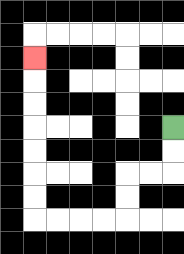{'start': '[7, 5]', 'end': '[1, 2]', 'path_directions': 'D,D,L,L,D,D,L,L,L,L,U,U,U,U,U,U,U', 'path_coordinates': '[[7, 5], [7, 6], [7, 7], [6, 7], [5, 7], [5, 8], [5, 9], [4, 9], [3, 9], [2, 9], [1, 9], [1, 8], [1, 7], [1, 6], [1, 5], [1, 4], [1, 3], [1, 2]]'}